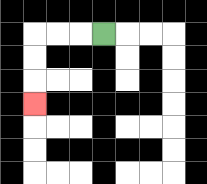{'start': '[4, 1]', 'end': '[1, 4]', 'path_directions': 'L,L,L,D,D,D', 'path_coordinates': '[[4, 1], [3, 1], [2, 1], [1, 1], [1, 2], [1, 3], [1, 4]]'}